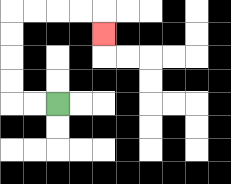{'start': '[2, 4]', 'end': '[4, 1]', 'path_directions': 'L,L,U,U,U,U,R,R,R,R,D', 'path_coordinates': '[[2, 4], [1, 4], [0, 4], [0, 3], [0, 2], [0, 1], [0, 0], [1, 0], [2, 0], [3, 0], [4, 0], [4, 1]]'}